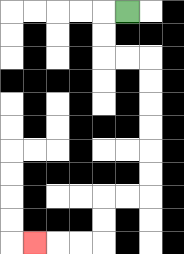{'start': '[5, 0]', 'end': '[1, 10]', 'path_directions': 'L,D,D,R,R,D,D,D,D,D,D,L,L,D,D,L,L,L', 'path_coordinates': '[[5, 0], [4, 0], [4, 1], [4, 2], [5, 2], [6, 2], [6, 3], [6, 4], [6, 5], [6, 6], [6, 7], [6, 8], [5, 8], [4, 8], [4, 9], [4, 10], [3, 10], [2, 10], [1, 10]]'}